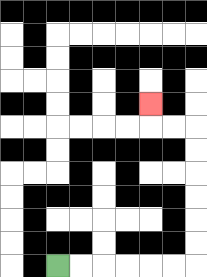{'start': '[2, 11]', 'end': '[6, 4]', 'path_directions': 'R,R,R,R,R,R,U,U,U,U,U,U,L,L,U', 'path_coordinates': '[[2, 11], [3, 11], [4, 11], [5, 11], [6, 11], [7, 11], [8, 11], [8, 10], [8, 9], [8, 8], [8, 7], [8, 6], [8, 5], [7, 5], [6, 5], [6, 4]]'}